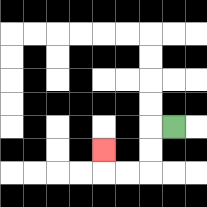{'start': '[7, 5]', 'end': '[4, 6]', 'path_directions': 'L,D,D,L,L,U', 'path_coordinates': '[[7, 5], [6, 5], [6, 6], [6, 7], [5, 7], [4, 7], [4, 6]]'}